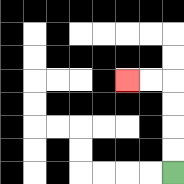{'start': '[7, 7]', 'end': '[5, 3]', 'path_directions': 'U,U,U,U,L,L', 'path_coordinates': '[[7, 7], [7, 6], [7, 5], [7, 4], [7, 3], [6, 3], [5, 3]]'}